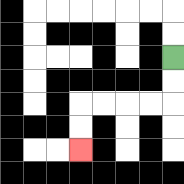{'start': '[7, 2]', 'end': '[3, 6]', 'path_directions': 'D,D,L,L,L,L,D,D', 'path_coordinates': '[[7, 2], [7, 3], [7, 4], [6, 4], [5, 4], [4, 4], [3, 4], [3, 5], [3, 6]]'}